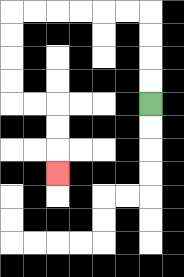{'start': '[6, 4]', 'end': '[2, 7]', 'path_directions': 'U,U,U,U,L,L,L,L,L,L,D,D,D,D,R,R,D,D,D', 'path_coordinates': '[[6, 4], [6, 3], [6, 2], [6, 1], [6, 0], [5, 0], [4, 0], [3, 0], [2, 0], [1, 0], [0, 0], [0, 1], [0, 2], [0, 3], [0, 4], [1, 4], [2, 4], [2, 5], [2, 6], [2, 7]]'}